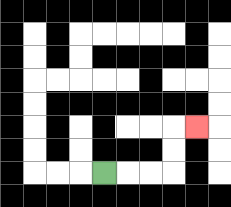{'start': '[4, 7]', 'end': '[8, 5]', 'path_directions': 'R,R,R,U,U,R', 'path_coordinates': '[[4, 7], [5, 7], [6, 7], [7, 7], [7, 6], [7, 5], [8, 5]]'}